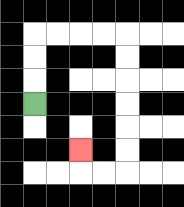{'start': '[1, 4]', 'end': '[3, 6]', 'path_directions': 'U,U,U,R,R,R,R,D,D,D,D,D,D,L,L,U', 'path_coordinates': '[[1, 4], [1, 3], [1, 2], [1, 1], [2, 1], [3, 1], [4, 1], [5, 1], [5, 2], [5, 3], [5, 4], [5, 5], [5, 6], [5, 7], [4, 7], [3, 7], [3, 6]]'}